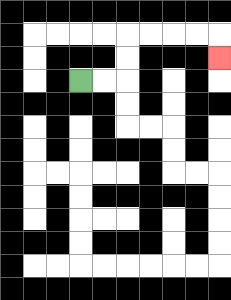{'start': '[3, 3]', 'end': '[9, 2]', 'path_directions': 'R,R,U,U,R,R,R,R,D', 'path_coordinates': '[[3, 3], [4, 3], [5, 3], [5, 2], [5, 1], [6, 1], [7, 1], [8, 1], [9, 1], [9, 2]]'}